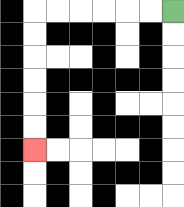{'start': '[7, 0]', 'end': '[1, 6]', 'path_directions': 'L,L,L,L,L,L,D,D,D,D,D,D', 'path_coordinates': '[[7, 0], [6, 0], [5, 0], [4, 0], [3, 0], [2, 0], [1, 0], [1, 1], [1, 2], [1, 3], [1, 4], [1, 5], [1, 6]]'}